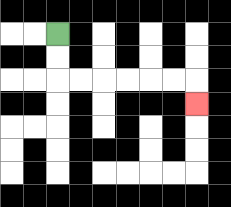{'start': '[2, 1]', 'end': '[8, 4]', 'path_directions': 'D,D,R,R,R,R,R,R,D', 'path_coordinates': '[[2, 1], [2, 2], [2, 3], [3, 3], [4, 3], [5, 3], [6, 3], [7, 3], [8, 3], [8, 4]]'}